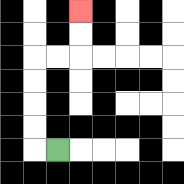{'start': '[2, 6]', 'end': '[3, 0]', 'path_directions': 'L,U,U,U,U,R,R,U,U', 'path_coordinates': '[[2, 6], [1, 6], [1, 5], [1, 4], [1, 3], [1, 2], [2, 2], [3, 2], [3, 1], [3, 0]]'}